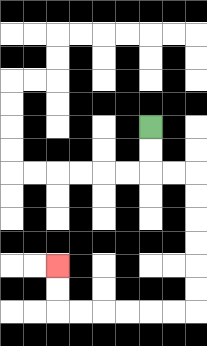{'start': '[6, 5]', 'end': '[2, 11]', 'path_directions': 'D,D,R,R,D,D,D,D,D,D,L,L,L,L,L,L,U,U', 'path_coordinates': '[[6, 5], [6, 6], [6, 7], [7, 7], [8, 7], [8, 8], [8, 9], [8, 10], [8, 11], [8, 12], [8, 13], [7, 13], [6, 13], [5, 13], [4, 13], [3, 13], [2, 13], [2, 12], [2, 11]]'}